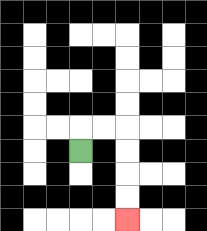{'start': '[3, 6]', 'end': '[5, 9]', 'path_directions': 'U,R,R,D,D,D,D', 'path_coordinates': '[[3, 6], [3, 5], [4, 5], [5, 5], [5, 6], [5, 7], [5, 8], [5, 9]]'}